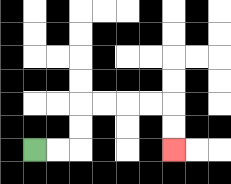{'start': '[1, 6]', 'end': '[7, 6]', 'path_directions': 'R,R,U,U,R,R,R,R,D,D', 'path_coordinates': '[[1, 6], [2, 6], [3, 6], [3, 5], [3, 4], [4, 4], [5, 4], [6, 4], [7, 4], [7, 5], [7, 6]]'}